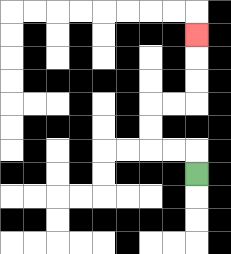{'start': '[8, 7]', 'end': '[8, 1]', 'path_directions': 'U,L,L,U,U,R,R,U,U,U', 'path_coordinates': '[[8, 7], [8, 6], [7, 6], [6, 6], [6, 5], [6, 4], [7, 4], [8, 4], [8, 3], [8, 2], [8, 1]]'}